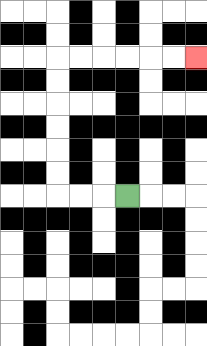{'start': '[5, 8]', 'end': '[8, 2]', 'path_directions': 'L,L,L,U,U,U,U,U,U,R,R,R,R,R,R', 'path_coordinates': '[[5, 8], [4, 8], [3, 8], [2, 8], [2, 7], [2, 6], [2, 5], [2, 4], [2, 3], [2, 2], [3, 2], [4, 2], [5, 2], [6, 2], [7, 2], [8, 2]]'}